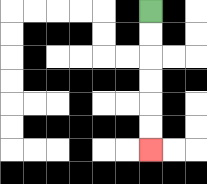{'start': '[6, 0]', 'end': '[6, 6]', 'path_directions': 'D,D,D,D,D,D', 'path_coordinates': '[[6, 0], [6, 1], [6, 2], [6, 3], [6, 4], [6, 5], [6, 6]]'}